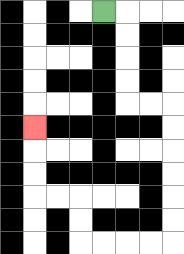{'start': '[4, 0]', 'end': '[1, 5]', 'path_directions': 'R,D,D,D,D,R,R,D,D,D,D,D,D,L,L,L,L,U,U,L,L,U,U,U', 'path_coordinates': '[[4, 0], [5, 0], [5, 1], [5, 2], [5, 3], [5, 4], [6, 4], [7, 4], [7, 5], [7, 6], [7, 7], [7, 8], [7, 9], [7, 10], [6, 10], [5, 10], [4, 10], [3, 10], [3, 9], [3, 8], [2, 8], [1, 8], [1, 7], [1, 6], [1, 5]]'}